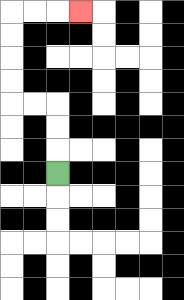{'start': '[2, 7]', 'end': '[3, 0]', 'path_directions': 'U,U,U,L,L,U,U,U,U,R,R,R', 'path_coordinates': '[[2, 7], [2, 6], [2, 5], [2, 4], [1, 4], [0, 4], [0, 3], [0, 2], [0, 1], [0, 0], [1, 0], [2, 0], [3, 0]]'}